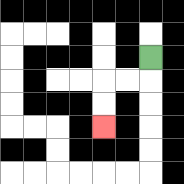{'start': '[6, 2]', 'end': '[4, 5]', 'path_directions': 'D,L,L,D,D', 'path_coordinates': '[[6, 2], [6, 3], [5, 3], [4, 3], [4, 4], [4, 5]]'}